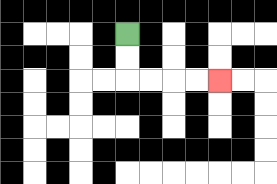{'start': '[5, 1]', 'end': '[9, 3]', 'path_directions': 'D,D,R,R,R,R', 'path_coordinates': '[[5, 1], [5, 2], [5, 3], [6, 3], [7, 3], [8, 3], [9, 3]]'}